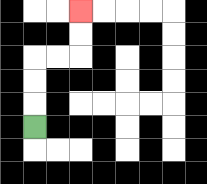{'start': '[1, 5]', 'end': '[3, 0]', 'path_directions': 'U,U,U,R,R,U,U', 'path_coordinates': '[[1, 5], [1, 4], [1, 3], [1, 2], [2, 2], [3, 2], [3, 1], [3, 0]]'}